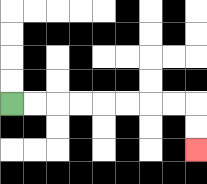{'start': '[0, 4]', 'end': '[8, 6]', 'path_directions': 'R,R,R,R,R,R,R,R,D,D', 'path_coordinates': '[[0, 4], [1, 4], [2, 4], [3, 4], [4, 4], [5, 4], [6, 4], [7, 4], [8, 4], [8, 5], [8, 6]]'}